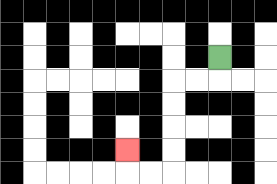{'start': '[9, 2]', 'end': '[5, 6]', 'path_directions': 'D,L,L,D,D,D,D,L,L,U', 'path_coordinates': '[[9, 2], [9, 3], [8, 3], [7, 3], [7, 4], [7, 5], [7, 6], [7, 7], [6, 7], [5, 7], [5, 6]]'}